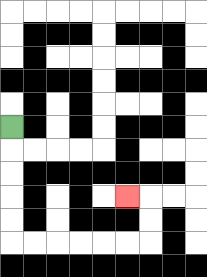{'start': '[0, 5]', 'end': '[5, 8]', 'path_directions': 'D,D,D,D,D,R,R,R,R,R,R,U,U,L', 'path_coordinates': '[[0, 5], [0, 6], [0, 7], [0, 8], [0, 9], [0, 10], [1, 10], [2, 10], [3, 10], [4, 10], [5, 10], [6, 10], [6, 9], [6, 8], [5, 8]]'}